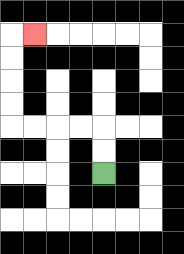{'start': '[4, 7]', 'end': '[1, 1]', 'path_directions': 'U,U,L,L,L,L,U,U,U,U,R', 'path_coordinates': '[[4, 7], [4, 6], [4, 5], [3, 5], [2, 5], [1, 5], [0, 5], [0, 4], [0, 3], [0, 2], [0, 1], [1, 1]]'}